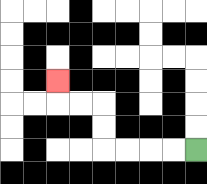{'start': '[8, 6]', 'end': '[2, 3]', 'path_directions': 'L,L,L,L,U,U,L,L,U', 'path_coordinates': '[[8, 6], [7, 6], [6, 6], [5, 6], [4, 6], [4, 5], [4, 4], [3, 4], [2, 4], [2, 3]]'}